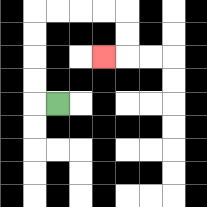{'start': '[2, 4]', 'end': '[4, 2]', 'path_directions': 'L,U,U,U,U,R,R,R,R,D,D,L', 'path_coordinates': '[[2, 4], [1, 4], [1, 3], [1, 2], [1, 1], [1, 0], [2, 0], [3, 0], [4, 0], [5, 0], [5, 1], [5, 2], [4, 2]]'}